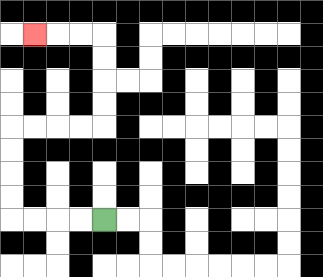{'start': '[4, 9]', 'end': '[1, 1]', 'path_directions': 'L,L,L,L,U,U,U,U,R,R,R,R,U,U,U,U,L,L,L', 'path_coordinates': '[[4, 9], [3, 9], [2, 9], [1, 9], [0, 9], [0, 8], [0, 7], [0, 6], [0, 5], [1, 5], [2, 5], [3, 5], [4, 5], [4, 4], [4, 3], [4, 2], [4, 1], [3, 1], [2, 1], [1, 1]]'}